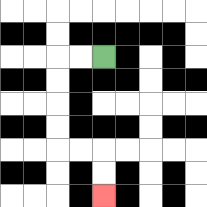{'start': '[4, 2]', 'end': '[4, 8]', 'path_directions': 'L,L,D,D,D,D,R,R,D,D', 'path_coordinates': '[[4, 2], [3, 2], [2, 2], [2, 3], [2, 4], [2, 5], [2, 6], [3, 6], [4, 6], [4, 7], [4, 8]]'}